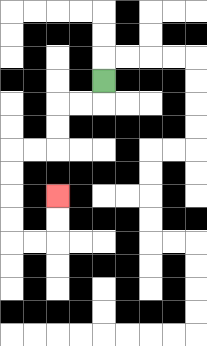{'start': '[4, 3]', 'end': '[2, 8]', 'path_directions': 'D,L,L,D,D,L,L,D,D,D,D,R,R,U,U', 'path_coordinates': '[[4, 3], [4, 4], [3, 4], [2, 4], [2, 5], [2, 6], [1, 6], [0, 6], [0, 7], [0, 8], [0, 9], [0, 10], [1, 10], [2, 10], [2, 9], [2, 8]]'}